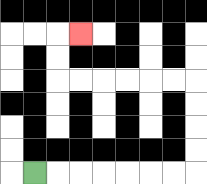{'start': '[1, 7]', 'end': '[3, 1]', 'path_directions': 'R,R,R,R,R,R,R,U,U,U,U,L,L,L,L,L,L,U,U,R', 'path_coordinates': '[[1, 7], [2, 7], [3, 7], [4, 7], [5, 7], [6, 7], [7, 7], [8, 7], [8, 6], [8, 5], [8, 4], [8, 3], [7, 3], [6, 3], [5, 3], [4, 3], [3, 3], [2, 3], [2, 2], [2, 1], [3, 1]]'}